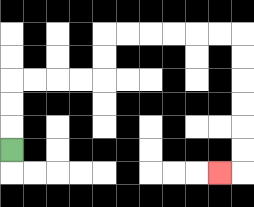{'start': '[0, 6]', 'end': '[9, 7]', 'path_directions': 'U,U,U,R,R,R,R,U,U,R,R,R,R,R,R,D,D,D,D,D,D,L', 'path_coordinates': '[[0, 6], [0, 5], [0, 4], [0, 3], [1, 3], [2, 3], [3, 3], [4, 3], [4, 2], [4, 1], [5, 1], [6, 1], [7, 1], [8, 1], [9, 1], [10, 1], [10, 2], [10, 3], [10, 4], [10, 5], [10, 6], [10, 7], [9, 7]]'}